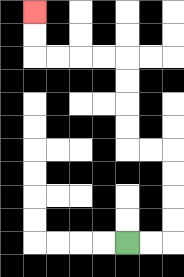{'start': '[5, 10]', 'end': '[1, 0]', 'path_directions': 'R,R,U,U,U,U,L,L,U,U,U,U,L,L,L,L,U,U', 'path_coordinates': '[[5, 10], [6, 10], [7, 10], [7, 9], [7, 8], [7, 7], [7, 6], [6, 6], [5, 6], [5, 5], [5, 4], [5, 3], [5, 2], [4, 2], [3, 2], [2, 2], [1, 2], [1, 1], [1, 0]]'}